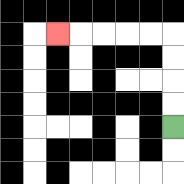{'start': '[7, 5]', 'end': '[2, 1]', 'path_directions': 'U,U,U,U,L,L,L,L,L', 'path_coordinates': '[[7, 5], [7, 4], [7, 3], [7, 2], [7, 1], [6, 1], [5, 1], [4, 1], [3, 1], [2, 1]]'}